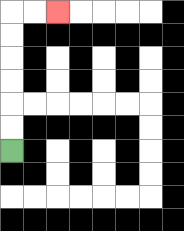{'start': '[0, 6]', 'end': '[2, 0]', 'path_directions': 'U,U,U,U,U,U,R,R', 'path_coordinates': '[[0, 6], [0, 5], [0, 4], [0, 3], [0, 2], [0, 1], [0, 0], [1, 0], [2, 0]]'}